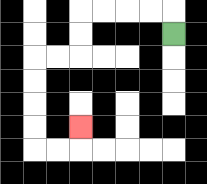{'start': '[7, 1]', 'end': '[3, 5]', 'path_directions': 'U,L,L,L,L,D,D,L,L,D,D,D,D,R,R,U', 'path_coordinates': '[[7, 1], [7, 0], [6, 0], [5, 0], [4, 0], [3, 0], [3, 1], [3, 2], [2, 2], [1, 2], [1, 3], [1, 4], [1, 5], [1, 6], [2, 6], [3, 6], [3, 5]]'}